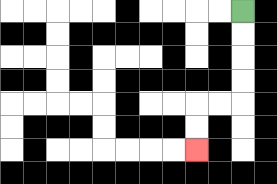{'start': '[10, 0]', 'end': '[8, 6]', 'path_directions': 'D,D,D,D,L,L,D,D', 'path_coordinates': '[[10, 0], [10, 1], [10, 2], [10, 3], [10, 4], [9, 4], [8, 4], [8, 5], [8, 6]]'}